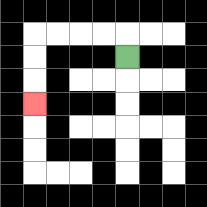{'start': '[5, 2]', 'end': '[1, 4]', 'path_directions': 'U,L,L,L,L,D,D,D', 'path_coordinates': '[[5, 2], [5, 1], [4, 1], [3, 1], [2, 1], [1, 1], [1, 2], [1, 3], [1, 4]]'}